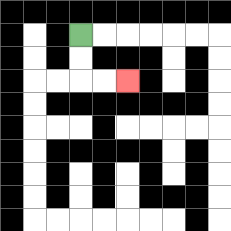{'start': '[3, 1]', 'end': '[5, 3]', 'path_directions': 'D,D,R,R', 'path_coordinates': '[[3, 1], [3, 2], [3, 3], [4, 3], [5, 3]]'}